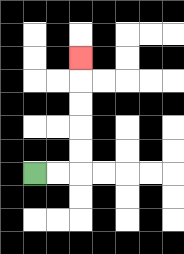{'start': '[1, 7]', 'end': '[3, 2]', 'path_directions': 'R,R,U,U,U,U,U', 'path_coordinates': '[[1, 7], [2, 7], [3, 7], [3, 6], [3, 5], [3, 4], [3, 3], [3, 2]]'}